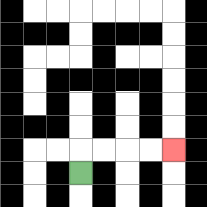{'start': '[3, 7]', 'end': '[7, 6]', 'path_directions': 'U,R,R,R,R', 'path_coordinates': '[[3, 7], [3, 6], [4, 6], [5, 6], [6, 6], [7, 6]]'}